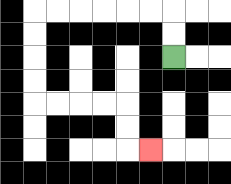{'start': '[7, 2]', 'end': '[6, 6]', 'path_directions': 'U,U,L,L,L,L,L,L,D,D,D,D,R,R,R,R,D,D,R', 'path_coordinates': '[[7, 2], [7, 1], [7, 0], [6, 0], [5, 0], [4, 0], [3, 0], [2, 0], [1, 0], [1, 1], [1, 2], [1, 3], [1, 4], [2, 4], [3, 4], [4, 4], [5, 4], [5, 5], [5, 6], [6, 6]]'}